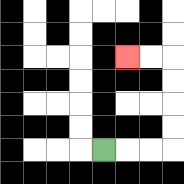{'start': '[4, 6]', 'end': '[5, 2]', 'path_directions': 'R,R,R,U,U,U,U,L,L', 'path_coordinates': '[[4, 6], [5, 6], [6, 6], [7, 6], [7, 5], [7, 4], [7, 3], [7, 2], [6, 2], [5, 2]]'}